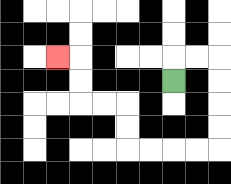{'start': '[7, 3]', 'end': '[2, 2]', 'path_directions': 'U,R,R,D,D,D,D,L,L,L,L,U,U,L,L,U,U,L', 'path_coordinates': '[[7, 3], [7, 2], [8, 2], [9, 2], [9, 3], [9, 4], [9, 5], [9, 6], [8, 6], [7, 6], [6, 6], [5, 6], [5, 5], [5, 4], [4, 4], [3, 4], [3, 3], [3, 2], [2, 2]]'}